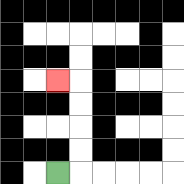{'start': '[2, 7]', 'end': '[2, 3]', 'path_directions': 'R,U,U,U,U,L', 'path_coordinates': '[[2, 7], [3, 7], [3, 6], [3, 5], [3, 4], [3, 3], [2, 3]]'}